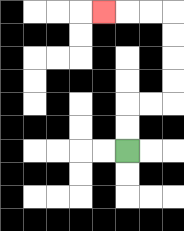{'start': '[5, 6]', 'end': '[4, 0]', 'path_directions': 'U,U,R,R,U,U,U,U,L,L,L', 'path_coordinates': '[[5, 6], [5, 5], [5, 4], [6, 4], [7, 4], [7, 3], [7, 2], [7, 1], [7, 0], [6, 0], [5, 0], [4, 0]]'}